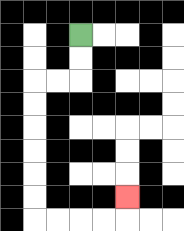{'start': '[3, 1]', 'end': '[5, 8]', 'path_directions': 'D,D,L,L,D,D,D,D,D,D,R,R,R,R,U', 'path_coordinates': '[[3, 1], [3, 2], [3, 3], [2, 3], [1, 3], [1, 4], [1, 5], [1, 6], [1, 7], [1, 8], [1, 9], [2, 9], [3, 9], [4, 9], [5, 9], [5, 8]]'}